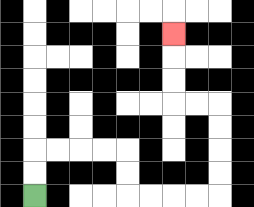{'start': '[1, 8]', 'end': '[7, 1]', 'path_directions': 'U,U,R,R,R,R,D,D,R,R,R,R,U,U,U,U,L,L,U,U,U', 'path_coordinates': '[[1, 8], [1, 7], [1, 6], [2, 6], [3, 6], [4, 6], [5, 6], [5, 7], [5, 8], [6, 8], [7, 8], [8, 8], [9, 8], [9, 7], [9, 6], [9, 5], [9, 4], [8, 4], [7, 4], [7, 3], [7, 2], [7, 1]]'}